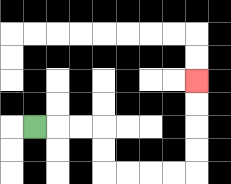{'start': '[1, 5]', 'end': '[8, 3]', 'path_directions': 'R,R,R,D,D,R,R,R,R,U,U,U,U', 'path_coordinates': '[[1, 5], [2, 5], [3, 5], [4, 5], [4, 6], [4, 7], [5, 7], [6, 7], [7, 7], [8, 7], [8, 6], [8, 5], [8, 4], [8, 3]]'}